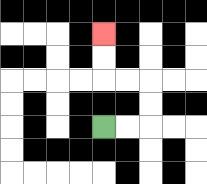{'start': '[4, 5]', 'end': '[4, 1]', 'path_directions': 'R,R,U,U,L,L,U,U', 'path_coordinates': '[[4, 5], [5, 5], [6, 5], [6, 4], [6, 3], [5, 3], [4, 3], [4, 2], [4, 1]]'}